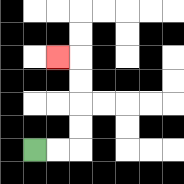{'start': '[1, 6]', 'end': '[2, 2]', 'path_directions': 'R,R,U,U,U,U,L', 'path_coordinates': '[[1, 6], [2, 6], [3, 6], [3, 5], [3, 4], [3, 3], [3, 2], [2, 2]]'}